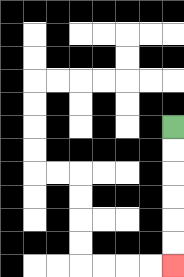{'start': '[7, 5]', 'end': '[7, 11]', 'path_directions': 'D,D,D,D,D,D', 'path_coordinates': '[[7, 5], [7, 6], [7, 7], [7, 8], [7, 9], [7, 10], [7, 11]]'}